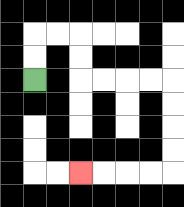{'start': '[1, 3]', 'end': '[3, 7]', 'path_directions': 'U,U,R,R,D,D,R,R,R,R,D,D,D,D,L,L,L,L', 'path_coordinates': '[[1, 3], [1, 2], [1, 1], [2, 1], [3, 1], [3, 2], [3, 3], [4, 3], [5, 3], [6, 3], [7, 3], [7, 4], [7, 5], [7, 6], [7, 7], [6, 7], [5, 7], [4, 7], [3, 7]]'}